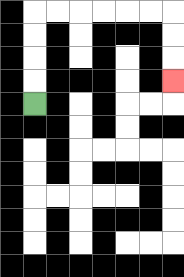{'start': '[1, 4]', 'end': '[7, 3]', 'path_directions': 'U,U,U,U,R,R,R,R,R,R,D,D,D', 'path_coordinates': '[[1, 4], [1, 3], [1, 2], [1, 1], [1, 0], [2, 0], [3, 0], [4, 0], [5, 0], [6, 0], [7, 0], [7, 1], [7, 2], [7, 3]]'}